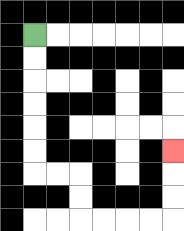{'start': '[1, 1]', 'end': '[7, 6]', 'path_directions': 'D,D,D,D,D,D,R,R,D,D,R,R,R,R,U,U,U', 'path_coordinates': '[[1, 1], [1, 2], [1, 3], [1, 4], [1, 5], [1, 6], [1, 7], [2, 7], [3, 7], [3, 8], [3, 9], [4, 9], [5, 9], [6, 9], [7, 9], [7, 8], [7, 7], [7, 6]]'}